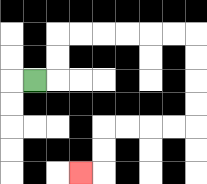{'start': '[1, 3]', 'end': '[3, 7]', 'path_directions': 'R,U,U,R,R,R,R,R,R,D,D,D,D,L,L,L,L,D,D,L', 'path_coordinates': '[[1, 3], [2, 3], [2, 2], [2, 1], [3, 1], [4, 1], [5, 1], [6, 1], [7, 1], [8, 1], [8, 2], [8, 3], [8, 4], [8, 5], [7, 5], [6, 5], [5, 5], [4, 5], [4, 6], [4, 7], [3, 7]]'}